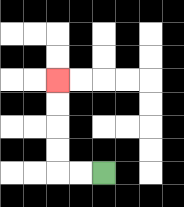{'start': '[4, 7]', 'end': '[2, 3]', 'path_directions': 'L,L,U,U,U,U', 'path_coordinates': '[[4, 7], [3, 7], [2, 7], [2, 6], [2, 5], [2, 4], [2, 3]]'}